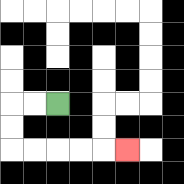{'start': '[2, 4]', 'end': '[5, 6]', 'path_directions': 'L,L,D,D,R,R,R,R,R', 'path_coordinates': '[[2, 4], [1, 4], [0, 4], [0, 5], [0, 6], [1, 6], [2, 6], [3, 6], [4, 6], [5, 6]]'}